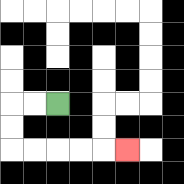{'start': '[2, 4]', 'end': '[5, 6]', 'path_directions': 'L,L,D,D,R,R,R,R,R', 'path_coordinates': '[[2, 4], [1, 4], [0, 4], [0, 5], [0, 6], [1, 6], [2, 6], [3, 6], [4, 6], [5, 6]]'}